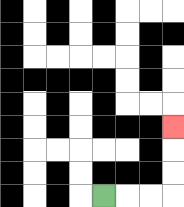{'start': '[4, 8]', 'end': '[7, 5]', 'path_directions': 'R,R,R,U,U,U', 'path_coordinates': '[[4, 8], [5, 8], [6, 8], [7, 8], [7, 7], [7, 6], [7, 5]]'}